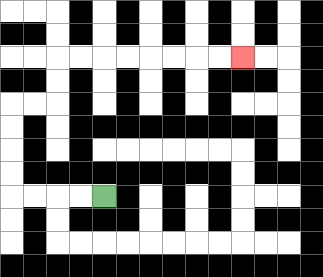{'start': '[4, 8]', 'end': '[10, 2]', 'path_directions': 'L,L,L,L,U,U,U,U,R,R,U,U,R,R,R,R,R,R,R,R', 'path_coordinates': '[[4, 8], [3, 8], [2, 8], [1, 8], [0, 8], [0, 7], [0, 6], [0, 5], [0, 4], [1, 4], [2, 4], [2, 3], [2, 2], [3, 2], [4, 2], [5, 2], [6, 2], [7, 2], [8, 2], [9, 2], [10, 2]]'}